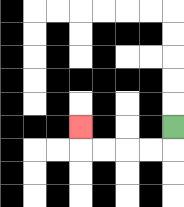{'start': '[7, 5]', 'end': '[3, 5]', 'path_directions': 'D,L,L,L,L,U', 'path_coordinates': '[[7, 5], [7, 6], [6, 6], [5, 6], [4, 6], [3, 6], [3, 5]]'}